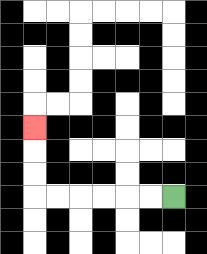{'start': '[7, 8]', 'end': '[1, 5]', 'path_directions': 'L,L,L,L,L,L,U,U,U', 'path_coordinates': '[[7, 8], [6, 8], [5, 8], [4, 8], [3, 8], [2, 8], [1, 8], [1, 7], [1, 6], [1, 5]]'}